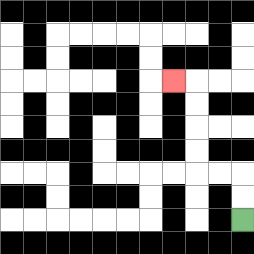{'start': '[10, 9]', 'end': '[7, 3]', 'path_directions': 'U,U,L,L,U,U,U,U,L', 'path_coordinates': '[[10, 9], [10, 8], [10, 7], [9, 7], [8, 7], [8, 6], [8, 5], [8, 4], [8, 3], [7, 3]]'}